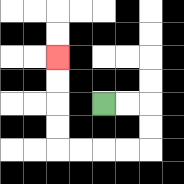{'start': '[4, 4]', 'end': '[2, 2]', 'path_directions': 'R,R,D,D,L,L,L,L,U,U,U,U', 'path_coordinates': '[[4, 4], [5, 4], [6, 4], [6, 5], [6, 6], [5, 6], [4, 6], [3, 6], [2, 6], [2, 5], [2, 4], [2, 3], [2, 2]]'}